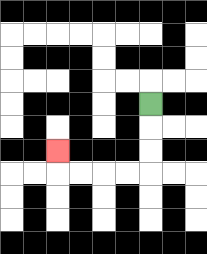{'start': '[6, 4]', 'end': '[2, 6]', 'path_directions': 'D,D,D,L,L,L,L,U', 'path_coordinates': '[[6, 4], [6, 5], [6, 6], [6, 7], [5, 7], [4, 7], [3, 7], [2, 7], [2, 6]]'}